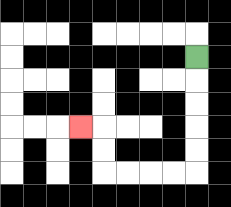{'start': '[8, 2]', 'end': '[3, 5]', 'path_directions': 'D,D,D,D,D,L,L,L,L,U,U,L', 'path_coordinates': '[[8, 2], [8, 3], [8, 4], [8, 5], [8, 6], [8, 7], [7, 7], [6, 7], [5, 7], [4, 7], [4, 6], [4, 5], [3, 5]]'}